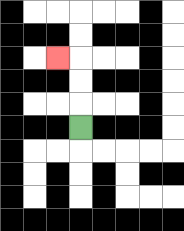{'start': '[3, 5]', 'end': '[2, 2]', 'path_directions': 'U,U,U,L', 'path_coordinates': '[[3, 5], [3, 4], [3, 3], [3, 2], [2, 2]]'}